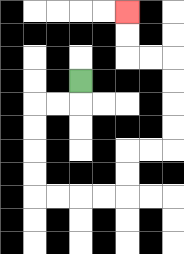{'start': '[3, 3]', 'end': '[5, 0]', 'path_directions': 'D,L,L,D,D,D,D,R,R,R,R,U,U,R,R,U,U,U,U,L,L,U,U', 'path_coordinates': '[[3, 3], [3, 4], [2, 4], [1, 4], [1, 5], [1, 6], [1, 7], [1, 8], [2, 8], [3, 8], [4, 8], [5, 8], [5, 7], [5, 6], [6, 6], [7, 6], [7, 5], [7, 4], [7, 3], [7, 2], [6, 2], [5, 2], [5, 1], [5, 0]]'}